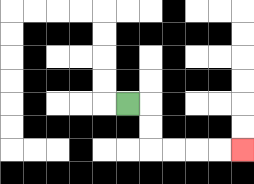{'start': '[5, 4]', 'end': '[10, 6]', 'path_directions': 'R,D,D,R,R,R,R', 'path_coordinates': '[[5, 4], [6, 4], [6, 5], [6, 6], [7, 6], [8, 6], [9, 6], [10, 6]]'}